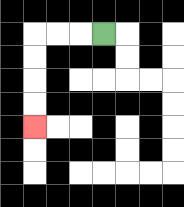{'start': '[4, 1]', 'end': '[1, 5]', 'path_directions': 'L,L,L,D,D,D,D', 'path_coordinates': '[[4, 1], [3, 1], [2, 1], [1, 1], [1, 2], [1, 3], [1, 4], [1, 5]]'}